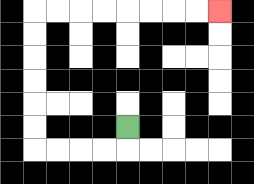{'start': '[5, 5]', 'end': '[9, 0]', 'path_directions': 'D,L,L,L,L,U,U,U,U,U,U,R,R,R,R,R,R,R,R', 'path_coordinates': '[[5, 5], [5, 6], [4, 6], [3, 6], [2, 6], [1, 6], [1, 5], [1, 4], [1, 3], [1, 2], [1, 1], [1, 0], [2, 0], [3, 0], [4, 0], [5, 0], [6, 0], [7, 0], [8, 0], [9, 0]]'}